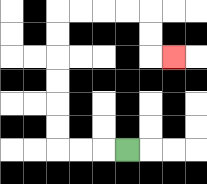{'start': '[5, 6]', 'end': '[7, 2]', 'path_directions': 'L,L,L,U,U,U,U,U,U,R,R,R,R,D,D,R', 'path_coordinates': '[[5, 6], [4, 6], [3, 6], [2, 6], [2, 5], [2, 4], [2, 3], [2, 2], [2, 1], [2, 0], [3, 0], [4, 0], [5, 0], [6, 0], [6, 1], [6, 2], [7, 2]]'}